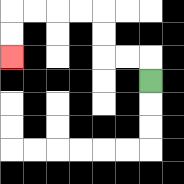{'start': '[6, 3]', 'end': '[0, 2]', 'path_directions': 'U,L,L,U,U,L,L,L,L,D,D', 'path_coordinates': '[[6, 3], [6, 2], [5, 2], [4, 2], [4, 1], [4, 0], [3, 0], [2, 0], [1, 0], [0, 0], [0, 1], [0, 2]]'}